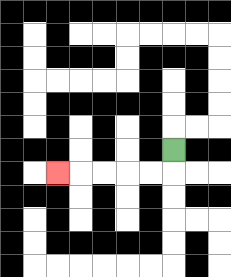{'start': '[7, 6]', 'end': '[2, 7]', 'path_directions': 'D,L,L,L,L,L', 'path_coordinates': '[[7, 6], [7, 7], [6, 7], [5, 7], [4, 7], [3, 7], [2, 7]]'}